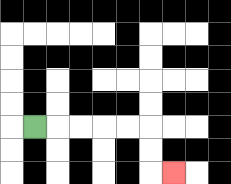{'start': '[1, 5]', 'end': '[7, 7]', 'path_directions': 'R,R,R,R,R,D,D,R', 'path_coordinates': '[[1, 5], [2, 5], [3, 5], [4, 5], [5, 5], [6, 5], [6, 6], [6, 7], [7, 7]]'}